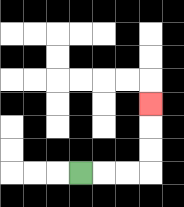{'start': '[3, 7]', 'end': '[6, 4]', 'path_directions': 'R,R,R,U,U,U', 'path_coordinates': '[[3, 7], [4, 7], [5, 7], [6, 7], [6, 6], [6, 5], [6, 4]]'}